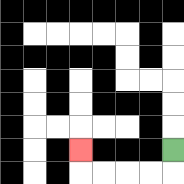{'start': '[7, 6]', 'end': '[3, 6]', 'path_directions': 'D,L,L,L,L,U', 'path_coordinates': '[[7, 6], [7, 7], [6, 7], [5, 7], [4, 7], [3, 7], [3, 6]]'}